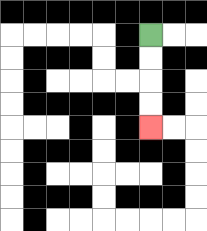{'start': '[6, 1]', 'end': '[6, 5]', 'path_directions': 'D,D,D,D', 'path_coordinates': '[[6, 1], [6, 2], [6, 3], [6, 4], [6, 5]]'}